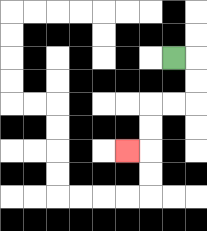{'start': '[7, 2]', 'end': '[5, 6]', 'path_directions': 'R,D,D,L,L,D,D,L', 'path_coordinates': '[[7, 2], [8, 2], [8, 3], [8, 4], [7, 4], [6, 4], [6, 5], [6, 6], [5, 6]]'}